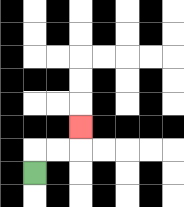{'start': '[1, 7]', 'end': '[3, 5]', 'path_directions': 'U,R,R,U', 'path_coordinates': '[[1, 7], [1, 6], [2, 6], [3, 6], [3, 5]]'}